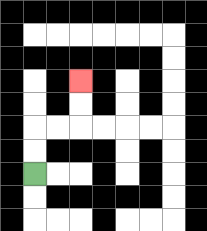{'start': '[1, 7]', 'end': '[3, 3]', 'path_directions': 'U,U,R,R,U,U', 'path_coordinates': '[[1, 7], [1, 6], [1, 5], [2, 5], [3, 5], [3, 4], [3, 3]]'}